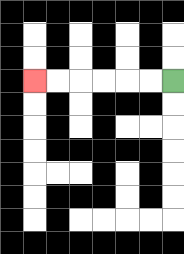{'start': '[7, 3]', 'end': '[1, 3]', 'path_directions': 'L,L,L,L,L,L', 'path_coordinates': '[[7, 3], [6, 3], [5, 3], [4, 3], [3, 3], [2, 3], [1, 3]]'}